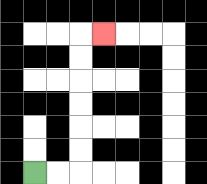{'start': '[1, 7]', 'end': '[4, 1]', 'path_directions': 'R,R,U,U,U,U,U,U,R', 'path_coordinates': '[[1, 7], [2, 7], [3, 7], [3, 6], [3, 5], [3, 4], [3, 3], [3, 2], [3, 1], [4, 1]]'}